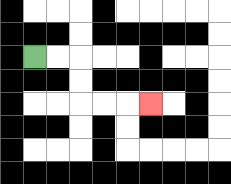{'start': '[1, 2]', 'end': '[6, 4]', 'path_directions': 'R,R,D,D,R,R,R', 'path_coordinates': '[[1, 2], [2, 2], [3, 2], [3, 3], [3, 4], [4, 4], [5, 4], [6, 4]]'}